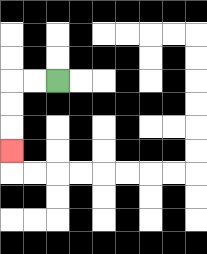{'start': '[2, 3]', 'end': '[0, 6]', 'path_directions': 'L,L,D,D,D', 'path_coordinates': '[[2, 3], [1, 3], [0, 3], [0, 4], [0, 5], [0, 6]]'}